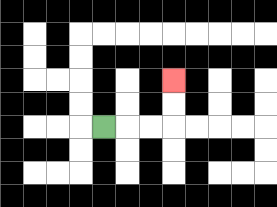{'start': '[4, 5]', 'end': '[7, 3]', 'path_directions': 'R,R,R,U,U', 'path_coordinates': '[[4, 5], [5, 5], [6, 5], [7, 5], [7, 4], [7, 3]]'}